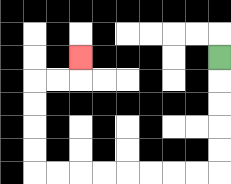{'start': '[9, 2]', 'end': '[3, 2]', 'path_directions': 'D,D,D,D,D,L,L,L,L,L,L,L,L,U,U,U,U,R,R,U', 'path_coordinates': '[[9, 2], [9, 3], [9, 4], [9, 5], [9, 6], [9, 7], [8, 7], [7, 7], [6, 7], [5, 7], [4, 7], [3, 7], [2, 7], [1, 7], [1, 6], [1, 5], [1, 4], [1, 3], [2, 3], [3, 3], [3, 2]]'}